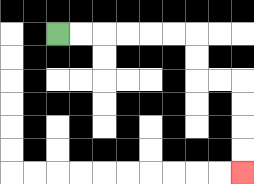{'start': '[2, 1]', 'end': '[10, 7]', 'path_directions': 'R,R,R,R,R,R,D,D,R,R,D,D,D,D', 'path_coordinates': '[[2, 1], [3, 1], [4, 1], [5, 1], [6, 1], [7, 1], [8, 1], [8, 2], [8, 3], [9, 3], [10, 3], [10, 4], [10, 5], [10, 6], [10, 7]]'}